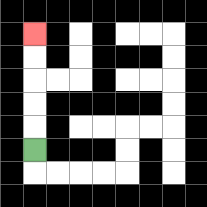{'start': '[1, 6]', 'end': '[1, 1]', 'path_directions': 'U,U,U,U,U', 'path_coordinates': '[[1, 6], [1, 5], [1, 4], [1, 3], [1, 2], [1, 1]]'}